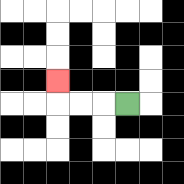{'start': '[5, 4]', 'end': '[2, 3]', 'path_directions': 'L,L,L,U', 'path_coordinates': '[[5, 4], [4, 4], [3, 4], [2, 4], [2, 3]]'}